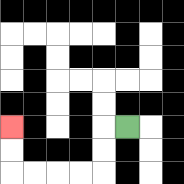{'start': '[5, 5]', 'end': '[0, 5]', 'path_directions': 'L,D,D,L,L,L,L,U,U', 'path_coordinates': '[[5, 5], [4, 5], [4, 6], [4, 7], [3, 7], [2, 7], [1, 7], [0, 7], [0, 6], [0, 5]]'}